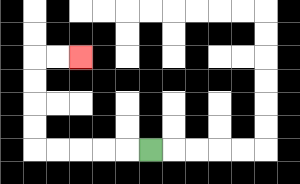{'start': '[6, 6]', 'end': '[3, 2]', 'path_directions': 'L,L,L,L,L,U,U,U,U,R,R', 'path_coordinates': '[[6, 6], [5, 6], [4, 6], [3, 6], [2, 6], [1, 6], [1, 5], [1, 4], [1, 3], [1, 2], [2, 2], [3, 2]]'}